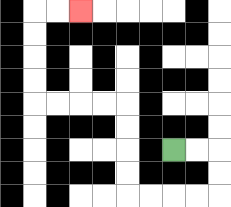{'start': '[7, 6]', 'end': '[3, 0]', 'path_directions': 'R,R,D,D,L,L,L,L,U,U,U,U,L,L,L,L,U,U,U,U,R,R', 'path_coordinates': '[[7, 6], [8, 6], [9, 6], [9, 7], [9, 8], [8, 8], [7, 8], [6, 8], [5, 8], [5, 7], [5, 6], [5, 5], [5, 4], [4, 4], [3, 4], [2, 4], [1, 4], [1, 3], [1, 2], [1, 1], [1, 0], [2, 0], [3, 0]]'}